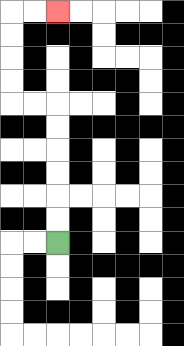{'start': '[2, 10]', 'end': '[2, 0]', 'path_directions': 'U,U,U,U,U,U,L,L,U,U,U,U,R,R', 'path_coordinates': '[[2, 10], [2, 9], [2, 8], [2, 7], [2, 6], [2, 5], [2, 4], [1, 4], [0, 4], [0, 3], [0, 2], [0, 1], [0, 0], [1, 0], [2, 0]]'}